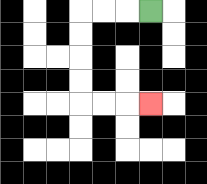{'start': '[6, 0]', 'end': '[6, 4]', 'path_directions': 'L,L,L,D,D,D,D,R,R,R', 'path_coordinates': '[[6, 0], [5, 0], [4, 0], [3, 0], [3, 1], [3, 2], [3, 3], [3, 4], [4, 4], [5, 4], [6, 4]]'}